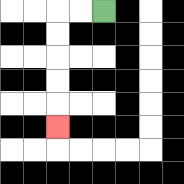{'start': '[4, 0]', 'end': '[2, 5]', 'path_directions': 'L,L,D,D,D,D,D', 'path_coordinates': '[[4, 0], [3, 0], [2, 0], [2, 1], [2, 2], [2, 3], [2, 4], [2, 5]]'}